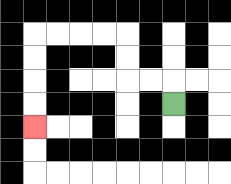{'start': '[7, 4]', 'end': '[1, 5]', 'path_directions': 'U,L,L,U,U,L,L,L,L,D,D,D,D', 'path_coordinates': '[[7, 4], [7, 3], [6, 3], [5, 3], [5, 2], [5, 1], [4, 1], [3, 1], [2, 1], [1, 1], [1, 2], [1, 3], [1, 4], [1, 5]]'}